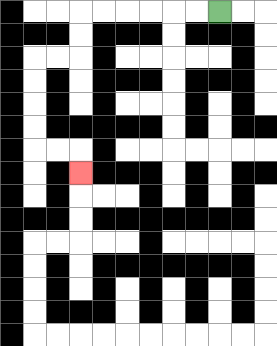{'start': '[9, 0]', 'end': '[3, 7]', 'path_directions': 'L,L,L,L,L,L,D,D,L,L,D,D,D,D,R,R,D', 'path_coordinates': '[[9, 0], [8, 0], [7, 0], [6, 0], [5, 0], [4, 0], [3, 0], [3, 1], [3, 2], [2, 2], [1, 2], [1, 3], [1, 4], [1, 5], [1, 6], [2, 6], [3, 6], [3, 7]]'}